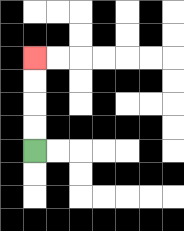{'start': '[1, 6]', 'end': '[1, 2]', 'path_directions': 'U,U,U,U', 'path_coordinates': '[[1, 6], [1, 5], [1, 4], [1, 3], [1, 2]]'}